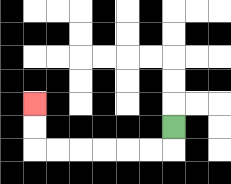{'start': '[7, 5]', 'end': '[1, 4]', 'path_directions': 'D,L,L,L,L,L,L,U,U', 'path_coordinates': '[[7, 5], [7, 6], [6, 6], [5, 6], [4, 6], [3, 6], [2, 6], [1, 6], [1, 5], [1, 4]]'}